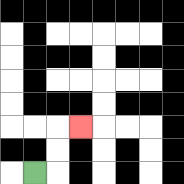{'start': '[1, 7]', 'end': '[3, 5]', 'path_directions': 'R,U,U,R', 'path_coordinates': '[[1, 7], [2, 7], [2, 6], [2, 5], [3, 5]]'}